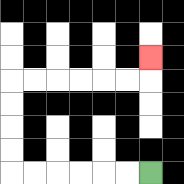{'start': '[6, 7]', 'end': '[6, 2]', 'path_directions': 'L,L,L,L,L,L,U,U,U,U,R,R,R,R,R,R,U', 'path_coordinates': '[[6, 7], [5, 7], [4, 7], [3, 7], [2, 7], [1, 7], [0, 7], [0, 6], [0, 5], [0, 4], [0, 3], [1, 3], [2, 3], [3, 3], [4, 3], [5, 3], [6, 3], [6, 2]]'}